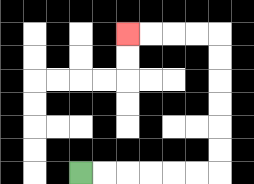{'start': '[3, 7]', 'end': '[5, 1]', 'path_directions': 'R,R,R,R,R,R,U,U,U,U,U,U,L,L,L,L', 'path_coordinates': '[[3, 7], [4, 7], [5, 7], [6, 7], [7, 7], [8, 7], [9, 7], [9, 6], [9, 5], [9, 4], [9, 3], [9, 2], [9, 1], [8, 1], [7, 1], [6, 1], [5, 1]]'}